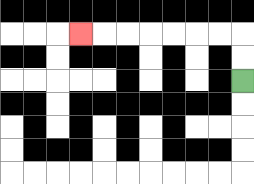{'start': '[10, 3]', 'end': '[3, 1]', 'path_directions': 'U,U,L,L,L,L,L,L,L', 'path_coordinates': '[[10, 3], [10, 2], [10, 1], [9, 1], [8, 1], [7, 1], [6, 1], [5, 1], [4, 1], [3, 1]]'}